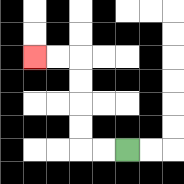{'start': '[5, 6]', 'end': '[1, 2]', 'path_directions': 'L,L,U,U,U,U,L,L', 'path_coordinates': '[[5, 6], [4, 6], [3, 6], [3, 5], [3, 4], [3, 3], [3, 2], [2, 2], [1, 2]]'}